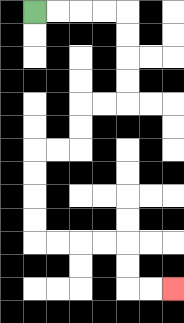{'start': '[1, 0]', 'end': '[7, 12]', 'path_directions': 'R,R,R,R,D,D,D,D,L,L,D,D,L,L,D,D,D,D,R,R,R,R,D,D,R,R', 'path_coordinates': '[[1, 0], [2, 0], [3, 0], [4, 0], [5, 0], [5, 1], [5, 2], [5, 3], [5, 4], [4, 4], [3, 4], [3, 5], [3, 6], [2, 6], [1, 6], [1, 7], [1, 8], [1, 9], [1, 10], [2, 10], [3, 10], [4, 10], [5, 10], [5, 11], [5, 12], [6, 12], [7, 12]]'}